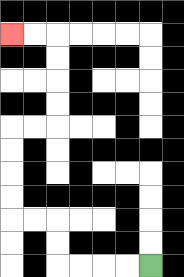{'start': '[6, 11]', 'end': '[0, 1]', 'path_directions': 'L,L,L,L,U,U,L,L,U,U,U,U,R,R,U,U,U,U,L,L', 'path_coordinates': '[[6, 11], [5, 11], [4, 11], [3, 11], [2, 11], [2, 10], [2, 9], [1, 9], [0, 9], [0, 8], [0, 7], [0, 6], [0, 5], [1, 5], [2, 5], [2, 4], [2, 3], [2, 2], [2, 1], [1, 1], [0, 1]]'}